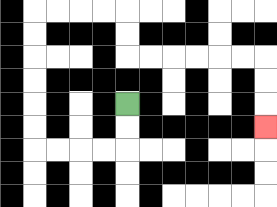{'start': '[5, 4]', 'end': '[11, 5]', 'path_directions': 'D,D,L,L,L,L,U,U,U,U,U,U,R,R,R,R,D,D,R,R,R,R,R,R,D,D,D', 'path_coordinates': '[[5, 4], [5, 5], [5, 6], [4, 6], [3, 6], [2, 6], [1, 6], [1, 5], [1, 4], [1, 3], [1, 2], [1, 1], [1, 0], [2, 0], [3, 0], [4, 0], [5, 0], [5, 1], [5, 2], [6, 2], [7, 2], [8, 2], [9, 2], [10, 2], [11, 2], [11, 3], [11, 4], [11, 5]]'}